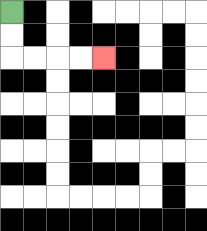{'start': '[0, 0]', 'end': '[4, 2]', 'path_directions': 'D,D,R,R,R,R', 'path_coordinates': '[[0, 0], [0, 1], [0, 2], [1, 2], [2, 2], [3, 2], [4, 2]]'}